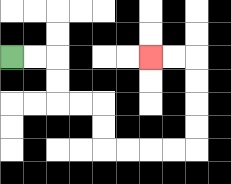{'start': '[0, 2]', 'end': '[6, 2]', 'path_directions': 'R,R,D,D,R,R,D,D,R,R,R,R,U,U,U,U,L,L', 'path_coordinates': '[[0, 2], [1, 2], [2, 2], [2, 3], [2, 4], [3, 4], [4, 4], [4, 5], [4, 6], [5, 6], [6, 6], [7, 6], [8, 6], [8, 5], [8, 4], [8, 3], [8, 2], [7, 2], [6, 2]]'}